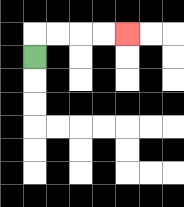{'start': '[1, 2]', 'end': '[5, 1]', 'path_directions': 'U,R,R,R,R', 'path_coordinates': '[[1, 2], [1, 1], [2, 1], [3, 1], [4, 1], [5, 1]]'}